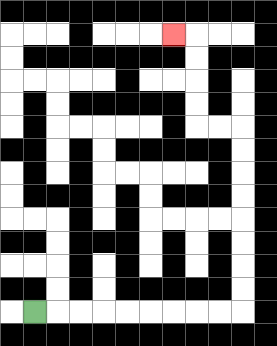{'start': '[1, 13]', 'end': '[7, 1]', 'path_directions': 'R,R,R,R,R,R,R,R,R,U,U,U,U,U,U,U,U,L,L,U,U,U,U,L', 'path_coordinates': '[[1, 13], [2, 13], [3, 13], [4, 13], [5, 13], [6, 13], [7, 13], [8, 13], [9, 13], [10, 13], [10, 12], [10, 11], [10, 10], [10, 9], [10, 8], [10, 7], [10, 6], [10, 5], [9, 5], [8, 5], [8, 4], [8, 3], [8, 2], [8, 1], [7, 1]]'}